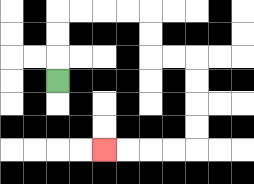{'start': '[2, 3]', 'end': '[4, 6]', 'path_directions': 'U,U,U,R,R,R,R,D,D,R,R,D,D,D,D,L,L,L,L', 'path_coordinates': '[[2, 3], [2, 2], [2, 1], [2, 0], [3, 0], [4, 0], [5, 0], [6, 0], [6, 1], [6, 2], [7, 2], [8, 2], [8, 3], [8, 4], [8, 5], [8, 6], [7, 6], [6, 6], [5, 6], [4, 6]]'}